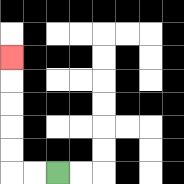{'start': '[2, 7]', 'end': '[0, 2]', 'path_directions': 'L,L,U,U,U,U,U', 'path_coordinates': '[[2, 7], [1, 7], [0, 7], [0, 6], [0, 5], [0, 4], [0, 3], [0, 2]]'}